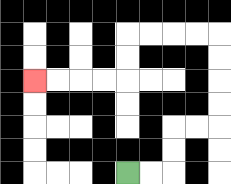{'start': '[5, 7]', 'end': '[1, 3]', 'path_directions': 'R,R,U,U,R,R,U,U,U,U,L,L,L,L,D,D,L,L,L,L', 'path_coordinates': '[[5, 7], [6, 7], [7, 7], [7, 6], [7, 5], [8, 5], [9, 5], [9, 4], [9, 3], [9, 2], [9, 1], [8, 1], [7, 1], [6, 1], [5, 1], [5, 2], [5, 3], [4, 3], [3, 3], [2, 3], [1, 3]]'}